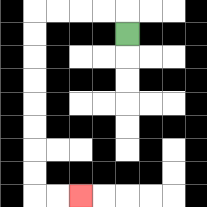{'start': '[5, 1]', 'end': '[3, 8]', 'path_directions': 'U,L,L,L,L,D,D,D,D,D,D,D,D,R,R', 'path_coordinates': '[[5, 1], [5, 0], [4, 0], [3, 0], [2, 0], [1, 0], [1, 1], [1, 2], [1, 3], [1, 4], [1, 5], [1, 6], [1, 7], [1, 8], [2, 8], [3, 8]]'}